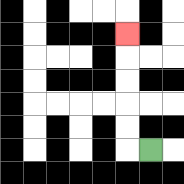{'start': '[6, 6]', 'end': '[5, 1]', 'path_directions': 'L,U,U,U,U,U', 'path_coordinates': '[[6, 6], [5, 6], [5, 5], [5, 4], [5, 3], [5, 2], [5, 1]]'}